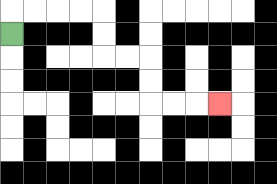{'start': '[0, 1]', 'end': '[9, 4]', 'path_directions': 'U,R,R,R,R,D,D,R,R,D,D,R,R,R', 'path_coordinates': '[[0, 1], [0, 0], [1, 0], [2, 0], [3, 0], [4, 0], [4, 1], [4, 2], [5, 2], [6, 2], [6, 3], [6, 4], [7, 4], [8, 4], [9, 4]]'}